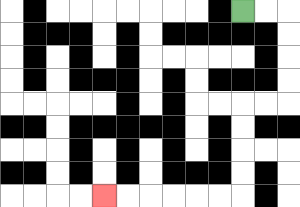{'start': '[10, 0]', 'end': '[4, 8]', 'path_directions': 'R,R,D,D,D,D,L,L,D,D,D,D,L,L,L,L,L,L', 'path_coordinates': '[[10, 0], [11, 0], [12, 0], [12, 1], [12, 2], [12, 3], [12, 4], [11, 4], [10, 4], [10, 5], [10, 6], [10, 7], [10, 8], [9, 8], [8, 8], [7, 8], [6, 8], [5, 8], [4, 8]]'}